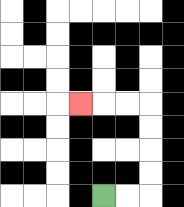{'start': '[4, 8]', 'end': '[3, 4]', 'path_directions': 'R,R,U,U,U,U,L,L,L', 'path_coordinates': '[[4, 8], [5, 8], [6, 8], [6, 7], [6, 6], [6, 5], [6, 4], [5, 4], [4, 4], [3, 4]]'}